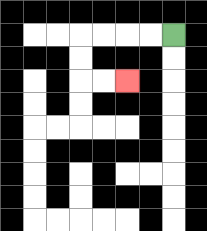{'start': '[7, 1]', 'end': '[5, 3]', 'path_directions': 'L,L,L,L,D,D,R,R', 'path_coordinates': '[[7, 1], [6, 1], [5, 1], [4, 1], [3, 1], [3, 2], [3, 3], [4, 3], [5, 3]]'}